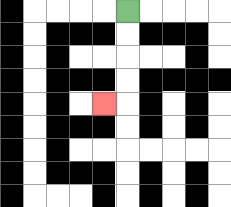{'start': '[5, 0]', 'end': '[4, 4]', 'path_directions': 'D,D,D,D,L', 'path_coordinates': '[[5, 0], [5, 1], [5, 2], [5, 3], [5, 4], [4, 4]]'}